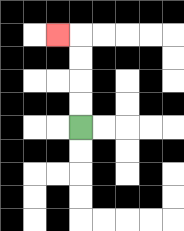{'start': '[3, 5]', 'end': '[2, 1]', 'path_directions': 'U,U,U,U,L', 'path_coordinates': '[[3, 5], [3, 4], [3, 3], [3, 2], [3, 1], [2, 1]]'}